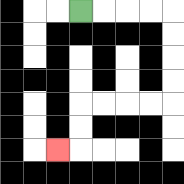{'start': '[3, 0]', 'end': '[2, 6]', 'path_directions': 'R,R,R,R,D,D,D,D,L,L,L,L,D,D,L', 'path_coordinates': '[[3, 0], [4, 0], [5, 0], [6, 0], [7, 0], [7, 1], [7, 2], [7, 3], [7, 4], [6, 4], [5, 4], [4, 4], [3, 4], [3, 5], [3, 6], [2, 6]]'}